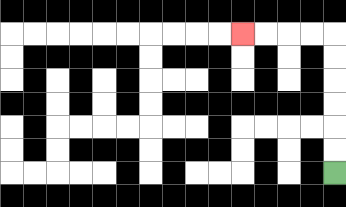{'start': '[14, 7]', 'end': '[10, 1]', 'path_directions': 'U,U,U,U,U,U,L,L,L,L', 'path_coordinates': '[[14, 7], [14, 6], [14, 5], [14, 4], [14, 3], [14, 2], [14, 1], [13, 1], [12, 1], [11, 1], [10, 1]]'}